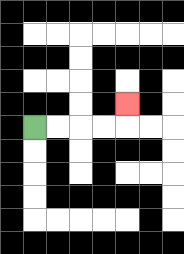{'start': '[1, 5]', 'end': '[5, 4]', 'path_directions': 'R,R,R,R,U', 'path_coordinates': '[[1, 5], [2, 5], [3, 5], [4, 5], [5, 5], [5, 4]]'}